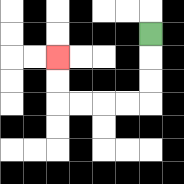{'start': '[6, 1]', 'end': '[2, 2]', 'path_directions': 'D,D,D,L,L,L,L,U,U', 'path_coordinates': '[[6, 1], [6, 2], [6, 3], [6, 4], [5, 4], [4, 4], [3, 4], [2, 4], [2, 3], [2, 2]]'}